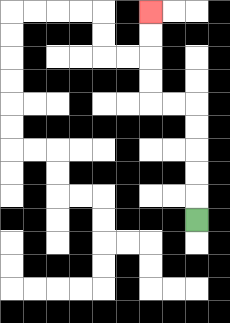{'start': '[8, 9]', 'end': '[6, 0]', 'path_directions': 'U,U,U,U,U,L,L,U,U,U,U', 'path_coordinates': '[[8, 9], [8, 8], [8, 7], [8, 6], [8, 5], [8, 4], [7, 4], [6, 4], [6, 3], [6, 2], [6, 1], [6, 0]]'}